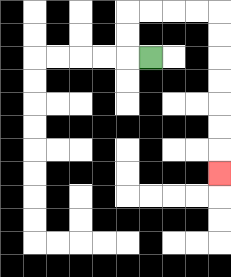{'start': '[6, 2]', 'end': '[9, 7]', 'path_directions': 'L,U,U,R,R,R,R,D,D,D,D,D,D,D', 'path_coordinates': '[[6, 2], [5, 2], [5, 1], [5, 0], [6, 0], [7, 0], [8, 0], [9, 0], [9, 1], [9, 2], [9, 3], [9, 4], [9, 5], [9, 6], [9, 7]]'}